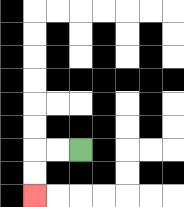{'start': '[3, 6]', 'end': '[1, 8]', 'path_directions': 'L,L,D,D', 'path_coordinates': '[[3, 6], [2, 6], [1, 6], [1, 7], [1, 8]]'}